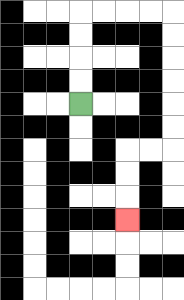{'start': '[3, 4]', 'end': '[5, 9]', 'path_directions': 'U,U,U,U,R,R,R,R,D,D,D,D,D,D,L,L,D,D,D', 'path_coordinates': '[[3, 4], [3, 3], [3, 2], [3, 1], [3, 0], [4, 0], [5, 0], [6, 0], [7, 0], [7, 1], [7, 2], [7, 3], [7, 4], [7, 5], [7, 6], [6, 6], [5, 6], [5, 7], [5, 8], [5, 9]]'}